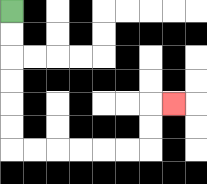{'start': '[0, 0]', 'end': '[7, 4]', 'path_directions': 'D,D,D,D,D,D,R,R,R,R,R,R,U,U,R', 'path_coordinates': '[[0, 0], [0, 1], [0, 2], [0, 3], [0, 4], [0, 5], [0, 6], [1, 6], [2, 6], [3, 6], [4, 6], [5, 6], [6, 6], [6, 5], [6, 4], [7, 4]]'}